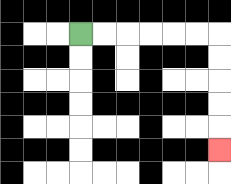{'start': '[3, 1]', 'end': '[9, 6]', 'path_directions': 'R,R,R,R,R,R,D,D,D,D,D', 'path_coordinates': '[[3, 1], [4, 1], [5, 1], [6, 1], [7, 1], [8, 1], [9, 1], [9, 2], [9, 3], [9, 4], [9, 5], [9, 6]]'}